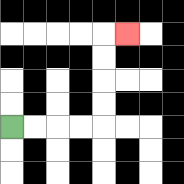{'start': '[0, 5]', 'end': '[5, 1]', 'path_directions': 'R,R,R,R,U,U,U,U,R', 'path_coordinates': '[[0, 5], [1, 5], [2, 5], [3, 5], [4, 5], [4, 4], [4, 3], [4, 2], [4, 1], [5, 1]]'}